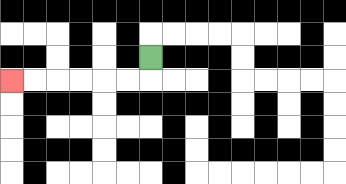{'start': '[6, 2]', 'end': '[0, 3]', 'path_directions': 'D,L,L,L,L,L,L', 'path_coordinates': '[[6, 2], [6, 3], [5, 3], [4, 3], [3, 3], [2, 3], [1, 3], [0, 3]]'}